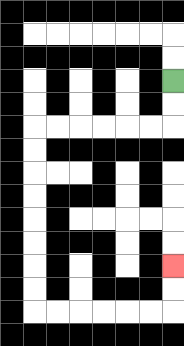{'start': '[7, 3]', 'end': '[7, 11]', 'path_directions': 'D,D,L,L,L,L,L,L,D,D,D,D,D,D,D,D,R,R,R,R,R,R,U,U', 'path_coordinates': '[[7, 3], [7, 4], [7, 5], [6, 5], [5, 5], [4, 5], [3, 5], [2, 5], [1, 5], [1, 6], [1, 7], [1, 8], [1, 9], [1, 10], [1, 11], [1, 12], [1, 13], [2, 13], [3, 13], [4, 13], [5, 13], [6, 13], [7, 13], [7, 12], [7, 11]]'}